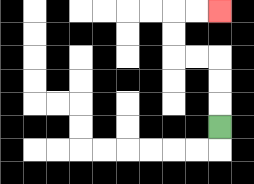{'start': '[9, 5]', 'end': '[9, 0]', 'path_directions': 'U,U,U,L,L,U,U,R,R', 'path_coordinates': '[[9, 5], [9, 4], [9, 3], [9, 2], [8, 2], [7, 2], [7, 1], [7, 0], [8, 0], [9, 0]]'}